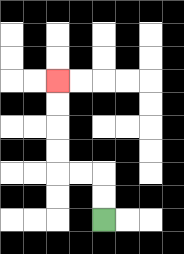{'start': '[4, 9]', 'end': '[2, 3]', 'path_directions': 'U,U,L,L,U,U,U,U', 'path_coordinates': '[[4, 9], [4, 8], [4, 7], [3, 7], [2, 7], [2, 6], [2, 5], [2, 4], [2, 3]]'}